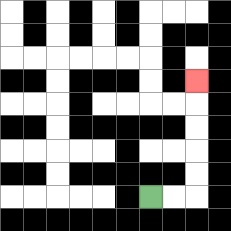{'start': '[6, 8]', 'end': '[8, 3]', 'path_directions': 'R,R,U,U,U,U,U', 'path_coordinates': '[[6, 8], [7, 8], [8, 8], [8, 7], [8, 6], [8, 5], [8, 4], [8, 3]]'}